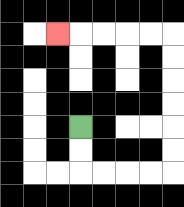{'start': '[3, 5]', 'end': '[2, 1]', 'path_directions': 'D,D,R,R,R,R,U,U,U,U,U,U,L,L,L,L,L', 'path_coordinates': '[[3, 5], [3, 6], [3, 7], [4, 7], [5, 7], [6, 7], [7, 7], [7, 6], [7, 5], [7, 4], [7, 3], [7, 2], [7, 1], [6, 1], [5, 1], [4, 1], [3, 1], [2, 1]]'}